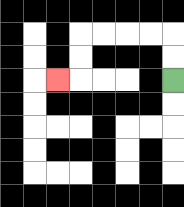{'start': '[7, 3]', 'end': '[2, 3]', 'path_directions': 'U,U,L,L,L,L,D,D,L', 'path_coordinates': '[[7, 3], [7, 2], [7, 1], [6, 1], [5, 1], [4, 1], [3, 1], [3, 2], [3, 3], [2, 3]]'}